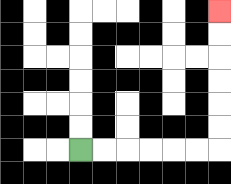{'start': '[3, 6]', 'end': '[9, 0]', 'path_directions': 'R,R,R,R,R,R,U,U,U,U,U,U', 'path_coordinates': '[[3, 6], [4, 6], [5, 6], [6, 6], [7, 6], [8, 6], [9, 6], [9, 5], [9, 4], [9, 3], [9, 2], [9, 1], [9, 0]]'}